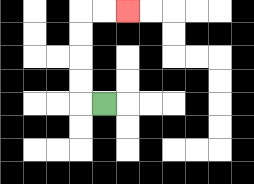{'start': '[4, 4]', 'end': '[5, 0]', 'path_directions': 'L,U,U,U,U,R,R', 'path_coordinates': '[[4, 4], [3, 4], [3, 3], [3, 2], [3, 1], [3, 0], [4, 0], [5, 0]]'}